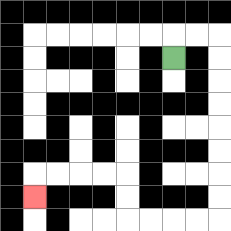{'start': '[7, 2]', 'end': '[1, 8]', 'path_directions': 'U,R,R,D,D,D,D,D,D,D,D,L,L,L,L,U,U,L,L,L,L,D', 'path_coordinates': '[[7, 2], [7, 1], [8, 1], [9, 1], [9, 2], [9, 3], [9, 4], [9, 5], [9, 6], [9, 7], [9, 8], [9, 9], [8, 9], [7, 9], [6, 9], [5, 9], [5, 8], [5, 7], [4, 7], [3, 7], [2, 7], [1, 7], [1, 8]]'}